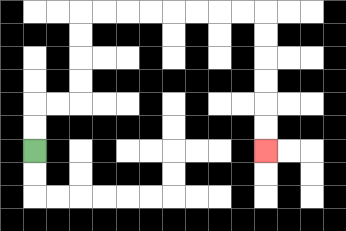{'start': '[1, 6]', 'end': '[11, 6]', 'path_directions': 'U,U,R,R,U,U,U,U,R,R,R,R,R,R,R,R,D,D,D,D,D,D', 'path_coordinates': '[[1, 6], [1, 5], [1, 4], [2, 4], [3, 4], [3, 3], [3, 2], [3, 1], [3, 0], [4, 0], [5, 0], [6, 0], [7, 0], [8, 0], [9, 0], [10, 0], [11, 0], [11, 1], [11, 2], [11, 3], [11, 4], [11, 5], [11, 6]]'}